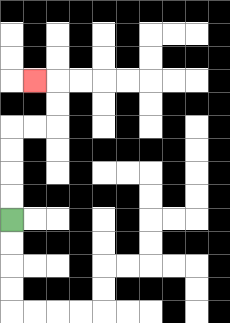{'start': '[0, 9]', 'end': '[1, 3]', 'path_directions': 'U,U,U,U,R,R,U,U,L', 'path_coordinates': '[[0, 9], [0, 8], [0, 7], [0, 6], [0, 5], [1, 5], [2, 5], [2, 4], [2, 3], [1, 3]]'}